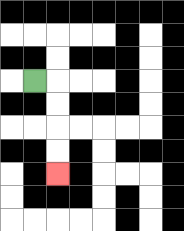{'start': '[1, 3]', 'end': '[2, 7]', 'path_directions': 'R,D,D,D,D', 'path_coordinates': '[[1, 3], [2, 3], [2, 4], [2, 5], [2, 6], [2, 7]]'}